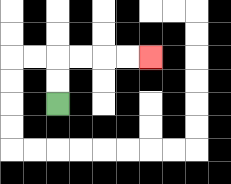{'start': '[2, 4]', 'end': '[6, 2]', 'path_directions': 'U,U,R,R,R,R', 'path_coordinates': '[[2, 4], [2, 3], [2, 2], [3, 2], [4, 2], [5, 2], [6, 2]]'}